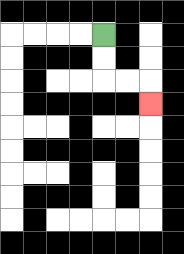{'start': '[4, 1]', 'end': '[6, 4]', 'path_directions': 'D,D,R,R,D', 'path_coordinates': '[[4, 1], [4, 2], [4, 3], [5, 3], [6, 3], [6, 4]]'}